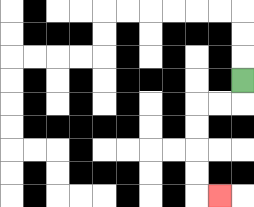{'start': '[10, 3]', 'end': '[9, 8]', 'path_directions': 'D,L,L,D,D,D,D,R', 'path_coordinates': '[[10, 3], [10, 4], [9, 4], [8, 4], [8, 5], [8, 6], [8, 7], [8, 8], [9, 8]]'}